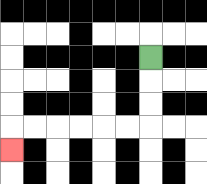{'start': '[6, 2]', 'end': '[0, 6]', 'path_directions': 'D,D,D,L,L,L,L,L,L,D', 'path_coordinates': '[[6, 2], [6, 3], [6, 4], [6, 5], [5, 5], [4, 5], [3, 5], [2, 5], [1, 5], [0, 5], [0, 6]]'}